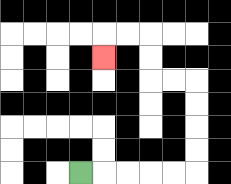{'start': '[3, 7]', 'end': '[4, 2]', 'path_directions': 'R,R,R,R,R,U,U,U,U,L,L,U,U,L,L,D', 'path_coordinates': '[[3, 7], [4, 7], [5, 7], [6, 7], [7, 7], [8, 7], [8, 6], [8, 5], [8, 4], [8, 3], [7, 3], [6, 3], [6, 2], [6, 1], [5, 1], [4, 1], [4, 2]]'}